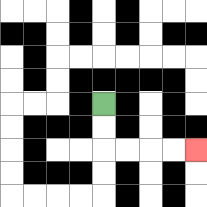{'start': '[4, 4]', 'end': '[8, 6]', 'path_directions': 'D,D,R,R,R,R', 'path_coordinates': '[[4, 4], [4, 5], [4, 6], [5, 6], [6, 6], [7, 6], [8, 6]]'}